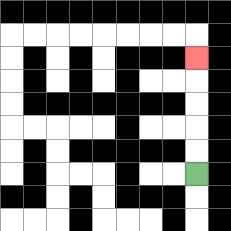{'start': '[8, 7]', 'end': '[8, 2]', 'path_directions': 'U,U,U,U,U', 'path_coordinates': '[[8, 7], [8, 6], [8, 5], [8, 4], [8, 3], [8, 2]]'}